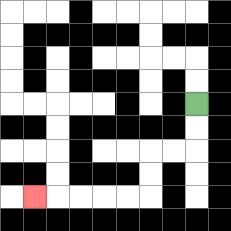{'start': '[8, 4]', 'end': '[1, 8]', 'path_directions': 'D,D,L,L,D,D,L,L,L,L,L', 'path_coordinates': '[[8, 4], [8, 5], [8, 6], [7, 6], [6, 6], [6, 7], [6, 8], [5, 8], [4, 8], [3, 8], [2, 8], [1, 8]]'}